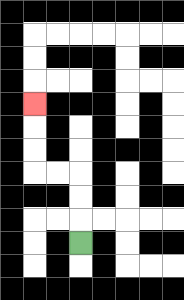{'start': '[3, 10]', 'end': '[1, 4]', 'path_directions': 'U,U,U,L,L,U,U,U', 'path_coordinates': '[[3, 10], [3, 9], [3, 8], [3, 7], [2, 7], [1, 7], [1, 6], [1, 5], [1, 4]]'}